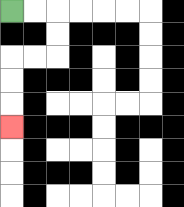{'start': '[0, 0]', 'end': '[0, 5]', 'path_directions': 'R,R,D,D,L,L,D,D,D', 'path_coordinates': '[[0, 0], [1, 0], [2, 0], [2, 1], [2, 2], [1, 2], [0, 2], [0, 3], [0, 4], [0, 5]]'}